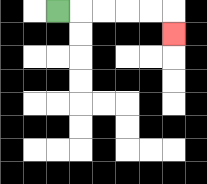{'start': '[2, 0]', 'end': '[7, 1]', 'path_directions': 'R,R,R,R,R,D', 'path_coordinates': '[[2, 0], [3, 0], [4, 0], [5, 0], [6, 0], [7, 0], [7, 1]]'}